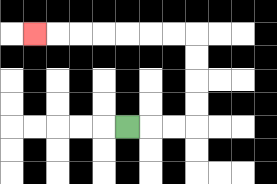{'start': '[5, 5]', 'end': '[1, 1]', 'path_directions': 'R,R,R,U,U,U,U,L,L,L,L,L,L,L', 'path_coordinates': '[[5, 5], [6, 5], [7, 5], [8, 5], [8, 4], [8, 3], [8, 2], [8, 1], [7, 1], [6, 1], [5, 1], [4, 1], [3, 1], [2, 1], [1, 1]]'}